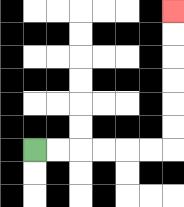{'start': '[1, 6]', 'end': '[7, 0]', 'path_directions': 'R,R,R,R,R,R,U,U,U,U,U,U', 'path_coordinates': '[[1, 6], [2, 6], [3, 6], [4, 6], [5, 6], [6, 6], [7, 6], [7, 5], [7, 4], [7, 3], [7, 2], [7, 1], [7, 0]]'}